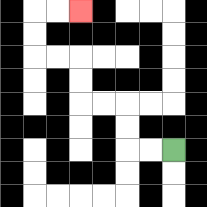{'start': '[7, 6]', 'end': '[3, 0]', 'path_directions': 'L,L,U,U,L,L,U,U,L,L,U,U,R,R', 'path_coordinates': '[[7, 6], [6, 6], [5, 6], [5, 5], [5, 4], [4, 4], [3, 4], [3, 3], [3, 2], [2, 2], [1, 2], [1, 1], [1, 0], [2, 0], [3, 0]]'}